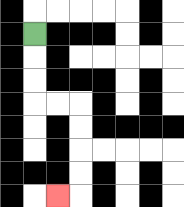{'start': '[1, 1]', 'end': '[2, 8]', 'path_directions': 'D,D,D,R,R,D,D,D,D,L', 'path_coordinates': '[[1, 1], [1, 2], [1, 3], [1, 4], [2, 4], [3, 4], [3, 5], [3, 6], [3, 7], [3, 8], [2, 8]]'}